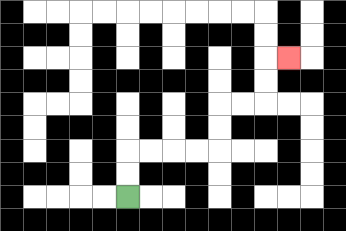{'start': '[5, 8]', 'end': '[12, 2]', 'path_directions': 'U,U,R,R,R,R,U,U,R,R,U,U,R', 'path_coordinates': '[[5, 8], [5, 7], [5, 6], [6, 6], [7, 6], [8, 6], [9, 6], [9, 5], [9, 4], [10, 4], [11, 4], [11, 3], [11, 2], [12, 2]]'}